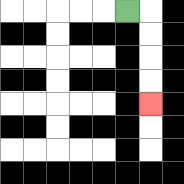{'start': '[5, 0]', 'end': '[6, 4]', 'path_directions': 'R,D,D,D,D', 'path_coordinates': '[[5, 0], [6, 0], [6, 1], [6, 2], [6, 3], [6, 4]]'}